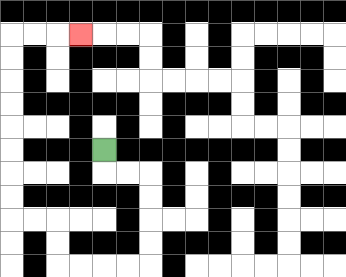{'start': '[4, 6]', 'end': '[3, 1]', 'path_directions': 'D,R,R,D,D,D,D,L,L,L,L,U,U,L,L,U,U,U,U,U,U,U,U,R,R,R', 'path_coordinates': '[[4, 6], [4, 7], [5, 7], [6, 7], [6, 8], [6, 9], [6, 10], [6, 11], [5, 11], [4, 11], [3, 11], [2, 11], [2, 10], [2, 9], [1, 9], [0, 9], [0, 8], [0, 7], [0, 6], [0, 5], [0, 4], [0, 3], [0, 2], [0, 1], [1, 1], [2, 1], [3, 1]]'}